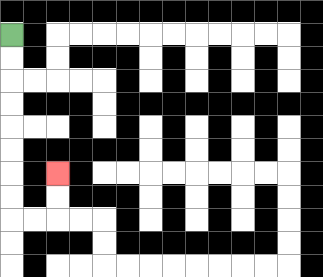{'start': '[0, 1]', 'end': '[2, 7]', 'path_directions': 'D,D,D,D,D,D,D,D,R,R,U,U', 'path_coordinates': '[[0, 1], [0, 2], [0, 3], [0, 4], [0, 5], [0, 6], [0, 7], [0, 8], [0, 9], [1, 9], [2, 9], [2, 8], [2, 7]]'}